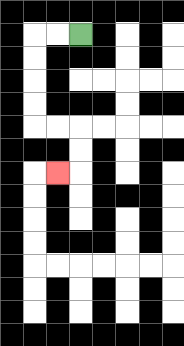{'start': '[3, 1]', 'end': '[2, 7]', 'path_directions': 'L,L,D,D,D,D,R,R,D,D,L', 'path_coordinates': '[[3, 1], [2, 1], [1, 1], [1, 2], [1, 3], [1, 4], [1, 5], [2, 5], [3, 5], [3, 6], [3, 7], [2, 7]]'}